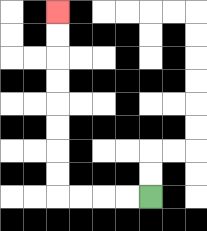{'start': '[6, 8]', 'end': '[2, 0]', 'path_directions': 'L,L,L,L,U,U,U,U,U,U,U,U', 'path_coordinates': '[[6, 8], [5, 8], [4, 8], [3, 8], [2, 8], [2, 7], [2, 6], [2, 5], [2, 4], [2, 3], [2, 2], [2, 1], [2, 0]]'}